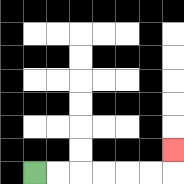{'start': '[1, 7]', 'end': '[7, 6]', 'path_directions': 'R,R,R,R,R,R,U', 'path_coordinates': '[[1, 7], [2, 7], [3, 7], [4, 7], [5, 7], [6, 7], [7, 7], [7, 6]]'}